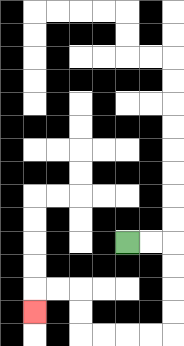{'start': '[5, 10]', 'end': '[1, 13]', 'path_directions': 'R,R,D,D,D,D,L,L,L,L,U,U,L,L,D', 'path_coordinates': '[[5, 10], [6, 10], [7, 10], [7, 11], [7, 12], [7, 13], [7, 14], [6, 14], [5, 14], [4, 14], [3, 14], [3, 13], [3, 12], [2, 12], [1, 12], [1, 13]]'}